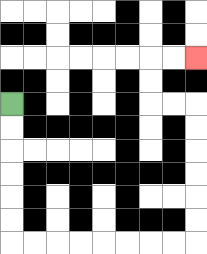{'start': '[0, 4]', 'end': '[8, 2]', 'path_directions': 'D,D,D,D,D,D,R,R,R,R,R,R,R,R,U,U,U,U,U,U,L,L,U,U,R,R', 'path_coordinates': '[[0, 4], [0, 5], [0, 6], [0, 7], [0, 8], [0, 9], [0, 10], [1, 10], [2, 10], [3, 10], [4, 10], [5, 10], [6, 10], [7, 10], [8, 10], [8, 9], [8, 8], [8, 7], [8, 6], [8, 5], [8, 4], [7, 4], [6, 4], [6, 3], [6, 2], [7, 2], [8, 2]]'}